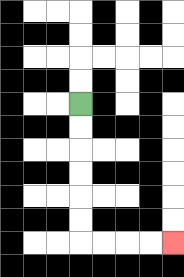{'start': '[3, 4]', 'end': '[7, 10]', 'path_directions': 'D,D,D,D,D,D,R,R,R,R', 'path_coordinates': '[[3, 4], [3, 5], [3, 6], [3, 7], [3, 8], [3, 9], [3, 10], [4, 10], [5, 10], [6, 10], [7, 10]]'}